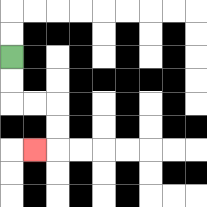{'start': '[0, 2]', 'end': '[1, 6]', 'path_directions': 'D,D,R,R,D,D,L', 'path_coordinates': '[[0, 2], [0, 3], [0, 4], [1, 4], [2, 4], [2, 5], [2, 6], [1, 6]]'}